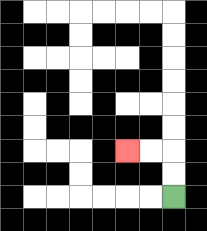{'start': '[7, 8]', 'end': '[5, 6]', 'path_directions': 'U,U,L,L', 'path_coordinates': '[[7, 8], [7, 7], [7, 6], [6, 6], [5, 6]]'}